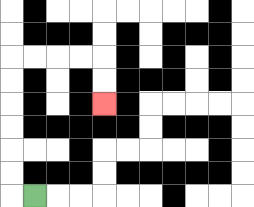{'start': '[1, 8]', 'end': '[4, 4]', 'path_directions': 'L,U,U,U,U,U,U,R,R,R,R,D,D', 'path_coordinates': '[[1, 8], [0, 8], [0, 7], [0, 6], [0, 5], [0, 4], [0, 3], [0, 2], [1, 2], [2, 2], [3, 2], [4, 2], [4, 3], [4, 4]]'}